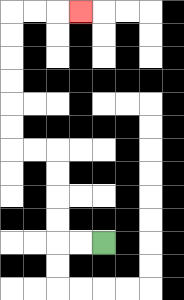{'start': '[4, 10]', 'end': '[3, 0]', 'path_directions': 'L,L,U,U,U,U,L,L,U,U,U,U,U,U,R,R,R', 'path_coordinates': '[[4, 10], [3, 10], [2, 10], [2, 9], [2, 8], [2, 7], [2, 6], [1, 6], [0, 6], [0, 5], [0, 4], [0, 3], [0, 2], [0, 1], [0, 0], [1, 0], [2, 0], [3, 0]]'}